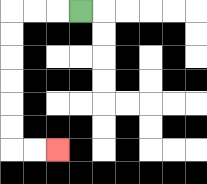{'start': '[3, 0]', 'end': '[2, 6]', 'path_directions': 'L,L,L,D,D,D,D,D,D,R,R', 'path_coordinates': '[[3, 0], [2, 0], [1, 0], [0, 0], [0, 1], [0, 2], [0, 3], [0, 4], [0, 5], [0, 6], [1, 6], [2, 6]]'}